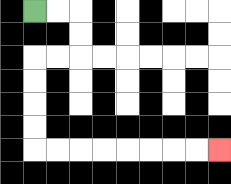{'start': '[1, 0]', 'end': '[9, 6]', 'path_directions': 'R,R,D,D,L,L,D,D,D,D,R,R,R,R,R,R,R,R', 'path_coordinates': '[[1, 0], [2, 0], [3, 0], [3, 1], [3, 2], [2, 2], [1, 2], [1, 3], [1, 4], [1, 5], [1, 6], [2, 6], [3, 6], [4, 6], [5, 6], [6, 6], [7, 6], [8, 6], [9, 6]]'}